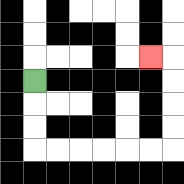{'start': '[1, 3]', 'end': '[6, 2]', 'path_directions': 'D,D,D,R,R,R,R,R,R,U,U,U,U,L', 'path_coordinates': '[[1, 3], [1, 4], [1, 5], [1, 6], [2, 6], [3, 6], [4, 6], [5, 6], [6, 6], [7, 6], [7, 5], [7, 4], [7, 3], [7, 2], [6, 2]]'}